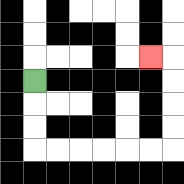{'start': '[1, 3]', 'end': '[6, 2]', 'path_directions': 'D,D,D,R,R,R,R,R,R,U,U,U,U,L', 'path_coordinates': '[[1, 3], [1, 4], [1, 5], [1, 6], [2, 6], [3, 6], [4, 6], [5, 6], [6, 6], [7, 6], [7, 5], [7, 4], [7, 3], [7, 2], [6, 2]]'}